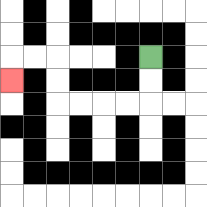{'start': '[6, 2]', 'end': '[0, 3]', 'path_directions': 'D,D,L,L,L,L,U,U,L,L,D', 'path_coordinates': '[[6, 2], [6, 3], [6, 4], [5, 4], [4, 4], [3, 4], [2, 4], [2, 3], [2, 2], [1, 2], [0, 2], [0, 3]]'}